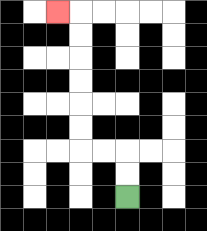{'start': '[5, 8]', 'end': '[2, 0]', 'path_directions': 'U,U,L,L,U,U,U,U,U,U,L', 'path_coordinates': '[[5, 8], [5, 7], [5, 6], [4, 6], [3, 6], [3, 5], [3, 4], [3, 3], [3, 2], [3, 1], [3, 0], [2, 0]]'}